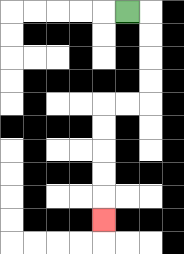{'start': '[5, 0]', 'end': '[4, 9]', 'path_directions': 'R,D,D,D,D,L,L,D,D,D,D,D', 'path_coordinates': '[[5, 0], [6, 0], [6, 1], [6, 2], [6, 3], [6, 4], [5, 4], [4, 4], [4, 5], [4, 6], [4, 7], [4, 8], [4, 9]]'}